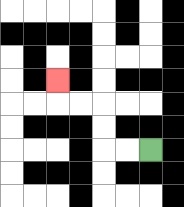{'start': '[6, 6]', 'end': '[2, 3]', 'path_directions': 'L,L,U,U,L,L,U', 'path_coordinates': '[[6, 6], [5, 6], [4, 6], [4, 5], [4, 4], [3, 4], [2, 4], [2, 3]]'}